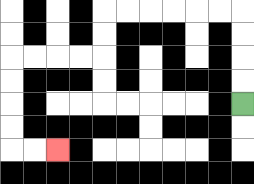{'start': '[10, 4]', 'end': '[2, 6]', 'path_directions': 'U,U,U,U,L,L,L,L,L,L,D,D,L,L,L,L,D,D,D,D,R,R', 'path_coordinates': '[[10, 4], [10, 3], [10, 2], [10, 1], [10, 0], [9, 0], [8, 0], [7, 0], [6, 0], [5, 0], [4, 0], [4, 1], [4, 2], [3, 2], [2, 2], [1, 2], [0, 2], [0, 3], [0, 4], [0, 5], [0, 6], [1, 6], [2, 6]]'}